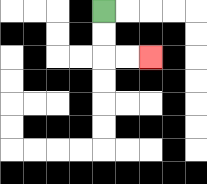{'start': '[4, 0]', 'end': '[6, 2]', 'path_directions': 'D,D,R,R', 'path_coordinates': '[[4, 0], [4, 1], [4, 2], [5, 2], [6, 2]]'}